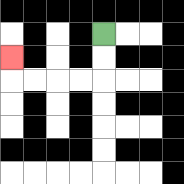{'start': '[4, 1]', 'end': '[0, 2]', 'path_directions': 'D,D,L,L,L,L,U', 'path_coordinates': '[[4, 1], [4, 2], [4, 3], [3, 3], [2, 3], [1, 3], [0, 3], [0, 2]]'}